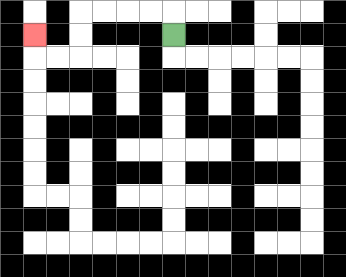{'start': '[7, 1]', 'end': '[1, 1]', 'path_directions': 'U,L,L,L,L,D,D,L,L,U', 'path_coordinates': '[[7, 1], [7, 0], [6, 0], [5, 0], [4, 0], [3, 0], [3, 1], [3, 2], [2, 2], [1, 2], [1, 1]]'}